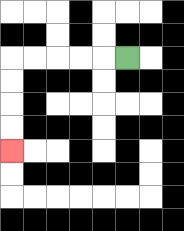{'start': '[5, 2]', 'end': '[0, 6]', 'path_directions': 'L,L,L,L,L,D,D,D,D', 'path_coordinates': '[[5, 2], [4, 2], [3, 2], [2, 2], [1, 2], [0, 2], [0, 3], [0, 4], [0, 5], [0, 6]]'}